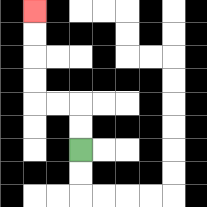{'start': '[3, 6]', 'end': '[1, 0]', 'path_directions': 'U,U,L,L,U,U,U,U', 'path_coordinates': '[[3, 6], [3, 5], [3, 4], [2, 4], [1, 4], [1, 3], [1, 2], [1, 1], [1, 0]]'}